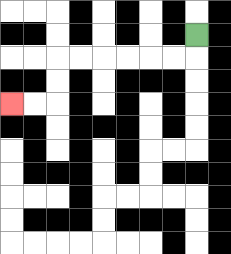{'start': '[8, 1]', 'end': '[0, 4]', 'path_directions': 'D,L,L,L,L,L,L,D,D,L,L', 'path_coordinates': '[[8, 1], [8, 2], [7, 2], [6, 2], [5, 2], [4, 2], [3, 2], [2, 2], [2, 3], [2, 4], [1, 4], [0, 4]]'}